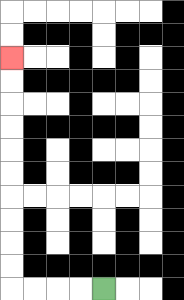{'start': '[4, 12]', 'end': '[0, 2]', 'path_directions': 'L,L,L,L,U,U,U,U,U,U,U,U,U,U', 'path_coordinates': '[[4, 12], [3, 12], [2, 12], [1, 12], [0, 12], [0, 11], [0, 10], [0, 9], [0, 8], [0, 7], [0, 6], [0, 5], [0, 4], [0, 3], [0, 2]]'}